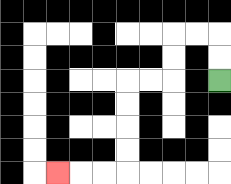{'start': '[9, 3]', 'end': '[2, 7]', 'path_directions': 'U,U,L,L,D,D,L,L,D,D,D,D,L,L,L', 'path_coordinates': '[[9, 3], [9, 2], [9, 1], [8, 1], [7, 1], [7, 2], [7, 3], [6, 3], [5, 3], [5, 4], [5, 5], [5, 6], [5, 7], [4, 7], [3, 7], [2, 7]]'}